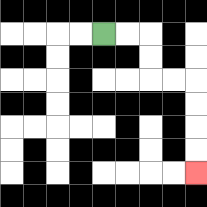{'start': '[4, 1]', 'end': '[8, 7]', 'path_directions': 'R,R,D,D,R,R,D,D,D,D', 'path_coordinates': '[[4, 1], [5, 1], [6, 1], [6, 2], [6, 3], [7, 3], [8, 3], [8, 4], [8, 5], [8, 6], [8, 7]]'}